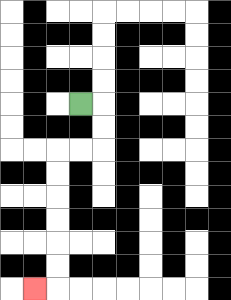{'start': '[3, 4]', 'end': '[1, 12]', 'path_directions': 'R,D,D,L,L,D,D,D,D,D,D,L', 'path_coordinates': '[[3, 4], [4, 4], [4, 5], [4, 6], [3, 6], [2, 6], [2, 7], [2, 8], [2, 9], [2, 10], [2, 11], [2, 12], [1, 12]]'}